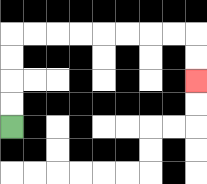{'start': '[0, 5]', 'end': '[8, 3]', 'path_directions': 'U,U,U,U,R,R,R,R,R,R,R,R,D,D', 'path_coordinates': '[[0, 5], [0, 4], [0, 3], [0, 2], [0, 1], [1, 1], [2, 1], [3, 1], [4, 1], [5, 1], [6, 1], [7, 1], [8, 1], [8, 2], [8, 3]]'}